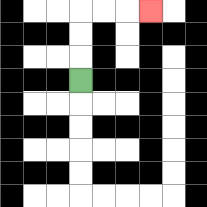{'start': '[3, 3]', 'end': '[6, 0]', 'path_directions': 'U,U,U,R,R,R', 'path_coordinates': '[[3, 3], [3, 2], [3, 1], [3, 0], [4, 0], [5, 0], [6, 0]]'}